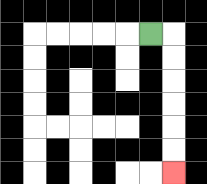{'start': '[6, 1]', 'end': '[7, 7]', 'path_directions': 'R,D,D,D,D,D,D', 'path_coordinates': '[[6, 1], [7, 1], [7, 2], [7, 3], [7, 4], [7, 5], [7, 6], [7, 7]]'}